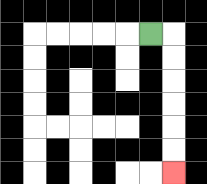{'start': '[6, 1]', 'end': '[7, 7]', 'path_directions': 'R,D,D,D,D,D,D', 'path_coordinates': '[[6, 1], [7, 1], [7, 2], [7, 3], [7, 4], [7, 5], [7, 6], [7, 7]]'}